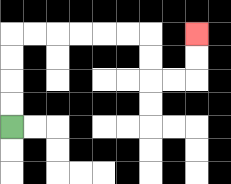{'start': '[0, 5]', 'end': '[8, 1]', 'path_directions': 'U,U,U,U,R,R,R,R,R,R,D,D,R,R,U,U', 'path_coordinates': '[[0, 5], [0, 4], [0, 3], [0, 2], [0, 1], [1, 1], [2, 1], [3, 1], [4, 1], [5, 1], [6, 1], [6, 2], [6, 3], [7, 3], [8, 3], [8, 2], [8, 1]]'}